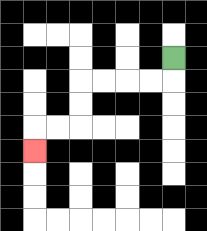{'start': '[7, 2]', 'end': '[1, 6]', 'path_directions': 'D,L,L,L,L,D,D,L,L,D', 'path_coordinates': '[[7, 2], [7, 3], [6, 3], [5, 3], [4, 3], [3, 3], [3, 4], [3, 5], [2, 5], [1, 5], [1, 6]]'}